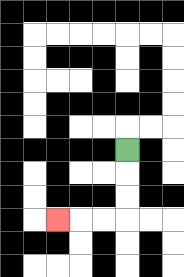{'start': '[5, 6]', 'end': '[2, 9]', 'path_directions': 'D,D,D,L,L,L', 'path_coordinates': '[[5, 6], [5, 7], [5, 8], [5, 9], [4, 9], [3, 9], [2, 9]]'}